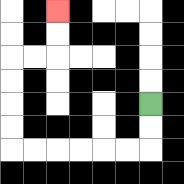{'start': '[6, 4]', 'end': '[2, 0]', 'path_directions': 'D,D,L,L,L,L,L,L,U,U,U,U,R,R,U,U', 'path_coordinates': '[[6, 4], [6, 5], [6, 6], [5, 6], [4, 6], [3, 6], [2, 6], [1, 6], [0, 6], [0, 5], [0, 4], [0, 3], [0, 2], [1, 2], [2, 2], [2, 1], [2, 0]]'}